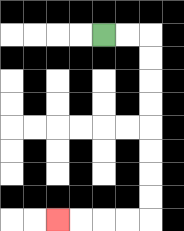{'start': '[4, 1]', 'end': '[2, 9]', 'path_directions': 'R,R,D,D,D,D,D,D,D,D,L,L,L,L', 'path_coordinates': '[[4, 1], [5, 1], [6, 1], [6, 2], [6, 3], [6, 4], [6, 5], [6, 6], [6, 7], [6, 8], [6, 9], [5, 9], [4, 9], [3, 9], [2, 9]]'}